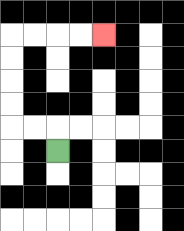{'start': '[2, 6]', 'end': '[4, 1]', 'path_directions': 'U,L,L,U,U,U,U,R,R,R,R', 'path_coordinates': '[[2, 6], [2, 5], [1, 5], [0, 5], [0, 4], [0, 3], [0, 2], [0, 1], [1, 1], [2, 1], [3, 1], [4, 1]]'}